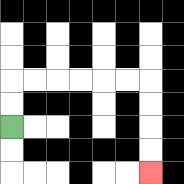{'start': '[0, 5]', 'end': '[6, 7]', 'path_directions': 'U,U,R,R,R,R,R,R,D,D,D,D', 'path_coordinates': '[[0, 5], [0, 4], [0, 3], [1, 3], [2, 3], [3, 3], [4, 3], [5, 3], [6, 3], [6, 4], [6, 5], [6, 6], [6, 7]]'}